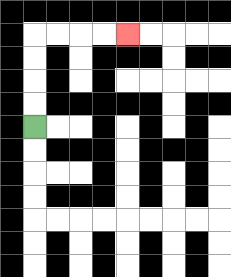{'start': '[1, 5]', 'end': '[5, 1]', 'path_directions': 'U,U,U,U,R,R,R,R', 'path_coordinates': '[[1, 5], [1, 4], [1, 3], [1, 2], [1, 1], [2, 1], [3, 1], [4, 1], [5, 1]]'}